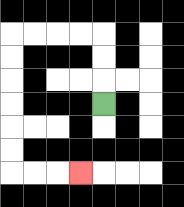{'start': '[4, 4]', 'end': '[3, 7]', 'path_directions': 'U,U,U,L,L,L,L,D,D,D,D,D,D,R,R,R', 'path_coordinates': '[[4, 4], [4, 3], [4, 2], [4, 1], [3, 1], [2, 1], [1, 1], [0, 1], [0, 2], [0, 3], [0, 4], [0, 5], [0, 6], [0, 7], [1, 7], [2, 7], [3, 7]]'}